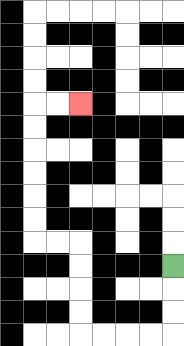{'start': '[7, 11]', 'end': '[3, 4]', 'path_directions': 'D,D,D,L,L,L,L,U,U,U,U,L,L,U,U,U,U,U,U,R,R', 'path_coordinates': '[[7, 11], [7, 12], [7, 13], [7, 14], [6, 14], [5, 14], [4, 14], [3, 14], [3, 13], [3, 12], [3, 11], [3, 10], [2, 10], [1, 10], [1, 9], [1, 8], [1, 7], [1, 6], [1, 5], [1, 4], [2, 4], [3, 4]]'}